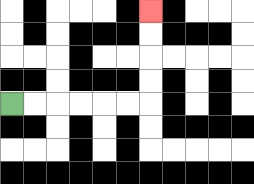{'start': '[0, 4]', 'end': '[6, 0]', 'path_directions': 'R,R,R,R,R,R,U,U,U,U', 'path_coordinates': '[[0, 4], [1, 4], [2, 4], [3, 4], [4, 4], [5, 4], [6, 4], [6, 3], [6, 2], [6, 1], [6, 0]]'}